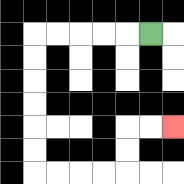{'start': '[6, 1]', 'end': '[7, 5]', 'path_directions': 'L,L,L,L,L,D,D,D,D,D,D,R,R,R,R,U,U,R,R', 'path_coordinates': '[[6, 1], [5, 1], [4, 1], [3, 1], [2, 1], [1, 1], [1, 2], [1, 3], [1, 4], [1, 5], [1, 6], [1, 7], [2, 7], [3, 7], [4, 7], [5, 7], [5, 6], [5, 5], [6, 5], [7, 5]]'}